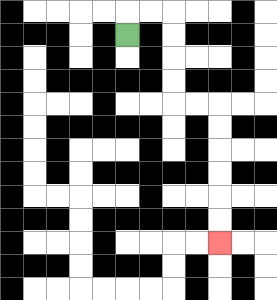{'start': '[5, 1]', 'end': '[9, 10]', 'path_directions': 'U,R,R,D,D,D,D,R,R,D,D,D,D,D,D', 'path_coordinates': '[[5, 1], [5, 0], [6, 0], [7, 0], [7, 1], [7, 2], [7, 3], [7, 4], [8, 4], [9, 4], [9, 5], [9, 6], [9, 7], [9, 8], [9, 9], [9, 10]]'}